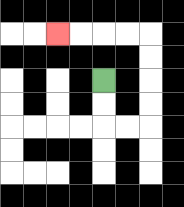{'start': '[4, 3]', 'end': '[2, 1]', 'path_directions': 'D,D,R,R,U,U,U,U,L,L,L,L', 'path_coordinates': '[[4, 3], [4, 4], [4, 5], [5, 5], [6, 5], [6, 4], [6, 3], [6, 2], [6, 1], [5, 1], [4, 1], [3, 1], [2, 1]]'}